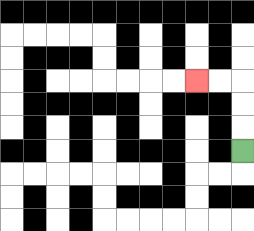{'start': '[10, 6]', 'end': '[8, 3]', 'path_directions': 'U,U,U,L,L', 'path_coordinates': '[[10, 6], [10, 5], [10, 4], [10, 3], [9, 3], [8, 3]]'}